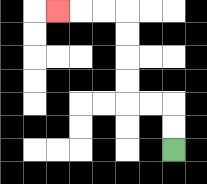{'start': '[7, 6]', 'end': '[2, 0]', 'path_directions': 'U,U,L,L,U,U,U,U,L,L,L', 'path_coordinates': '[[7, 6], [7, 5], [7, 4], [6, 4], [5, 4], [5, 3], [5, 2], [5, 1], [5, 0], [4, 0], [3, 0], [2, 0]]'}